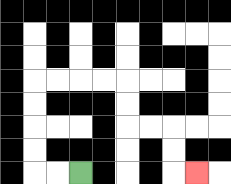{'start': '[3, 7]', 'end': '[8, 7]', 'path_directions': 'L,L,U,U,U,U,R,R,R,R,D,D,R,R,D,D,R', 'path_coordinates': '[[3, 7], [2, 7], [1, 7], [1, 6], [1, 5], [1, 4], [1, 3], [2, 3], [3, 3], [4, 3], [5, 3], [5, 4], [5, 5], [6, 5], [7, 5], [7, 6], [7, 7], [8, 7]]'}